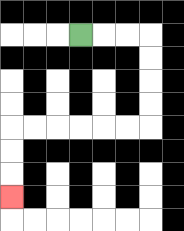{'start': '[3, 1]', 'end': '[0, 8]', 'path_directions': 'R,R,R,D,D,D,D,L,L,L,L,L,L,D,D,D', 'path_coordinates': '[[3, 1], [4, 1], [5, 1], [6, 1], [6, 2], [6, 3], [6, 4], [6, 5], [5, 5], [4, 5], [3, 5], [2, 5], [1, 5], [0, 5], [0, 6], [0, 7], [0, 8]]'}